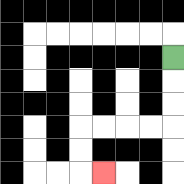{'start': '[7, 2]', 'end': '[4, 7]', 'path_directions': 'D,D,D,L,L,L,L,D,D,R', 'path_coordinates': '[[7, 2], [7, 3], [7, 4], [7, 5], [6, 5], [5, 5], [4, 5], [3, 5], [3, 6], [3, 7], [4, 7]]'}